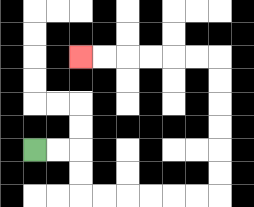{'start': '[1, 6]', 'end': '[3, 2]', 'path_directions': 'R,R,D,D,R,R,R,R,R,R,U,U,U,U,U,U,L,L,L,L,L,L', 'path_coordinates': '[[1, 6], [2, 6], [3, 6], [3, 7], [3, 8], [4, 8], [5, 8], [6, 8], [7, 8], [8, 8], [9, 8], [9, 7], [9, 6], [9, 5], [9, 4], [9, 3], [9, 2], [8, 2], [7, 2], [6, 2], [5, 2], [4, 2], [3, 2]]'}